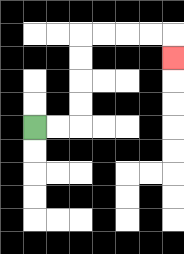{'start': '[1, 5]', 'end': '[7, 2]', 'path_directions': 'R,R,U,U,U,U,R,R,R,R,D', 'path_coordinates': '[[1, 5], [2, 5], [3, 5], [3, 4], [3, 3], [3, 2], [3, 1], [4, 1], [5, 1], [6, 1], [7, 1], [7, 2]]'}